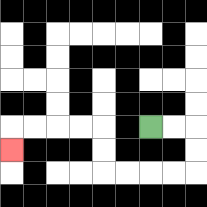{'start': '[6, 5]', 'end': '[0, 6]', 'path_directions': 'R,R,D,D,L,L,L,L,U,U,L,L,L,L,D', 'path_coordinates': '[[6, 5], [7, 5], [8, 5], [8, 6], [8, 7], [7, 7], [6, 7], [5, 7], [4, 7], [4, 6], [4, 5], [3, 5], [2, 5], [1, 5], [0, 5], [0, 6]]'}